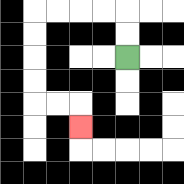{'start': '[5, 2]', 'end': '[3, 5]', 'path_directions': 'U,U,L,L,L,L,D,D,D,D,R,R,D', 'path_coordinates': '[[5, 2], [5, 1], [5, 0], [4, 0], [3, 0], [2, 0], [1, 0], [1, 1], [1, 2], [1, 3], [1, 4], [2, 4], [3, 4], [3, 5]]'}